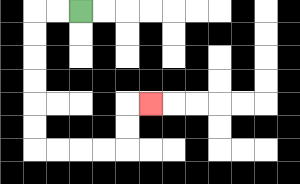{'start': '[3, 0]', 'end': '[6, 4]', 'path_directions': 'L,L,D,D,D,D,D,D,R,R,R,R,U,U,R', 'path_coordinates': '[[3, 0], [2, 0], [1, 0], [1, 1], [1, 2], [1, 3], [1, 4], [1, 5], [1, 6], [2, 6], [3, 6], [4, 6], [5, 6], [5, 5], [5, 4], [6, 4]]'}